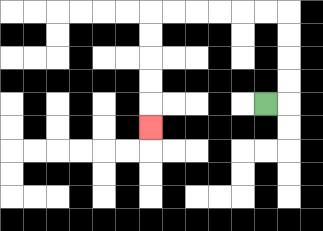{'start': '[11, 4]', 'end': '[6, 5]', 'path_directions': 'R,U,U,U,U,L,L,L,L,L,L,D,D,D,D,D', 'path_coordinates': '[[11, 4], [12, 4], [12, 3], [12, 2], [12, 1], [12, 0], [11, 0], [10, 0], [9, 0], [8, 0], [7, 0], [6, 0], [6, 1], [6, 2], [6, 3], [6, 4], [6, 5]]'}